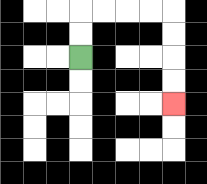{'start': '[3, 2]', 'end': '[7, 4]', 'path_directions': 'U,U,R,R,R,R,D,D,D,D', 'path_coordinates': '[[3, 2], [3, 1], [3, 0], [4, 0], [5, 0], [6, 0], [7, 0], [7, 1], [7, 2], [7, 3], [7, 4]]'}